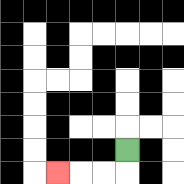{'start': '[5, 6]', 'end': '[2, 7]', 'path_directions': 'D,L,L,L', 'path_coordinates': '[[5, 6], [5, 7], [4, 7], [3, 7], [2, 7]]'}